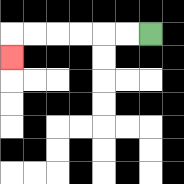{'start': '[6, 1]', 'end': '[0, 2]', 'path_directions': 'L,L,L,L,L,L,D', 'path_coordinates': '[[6, 1], [5, 1], [4, 1], [3, 1], [2, 1], [1, 1], [0, 1], [0, 2]]'}